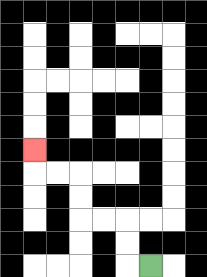{'start': '[6, 11]', 'end': '[1, 6]', 'path_directions': 'L,U,U,L,L,U,U,L,L,U', 'path_coordinates': '[[6, 11], [5, 11], [5, 10], [5, 9], [4, 9], [3, 9], [3, 8], [3, 7], [2, 7], [1, 7], [1, 6]]'}